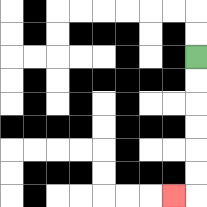{'start': '[8, 2]', 'end': '[7, 8]', 'path_directions': 'D,D,D,D,D,D,L', 'path_coordinates': '[[8, 2], [8, 3], [8, 4], [8, 5], [8, 6], [8, 7], [8, 8], [7, 8]]'}